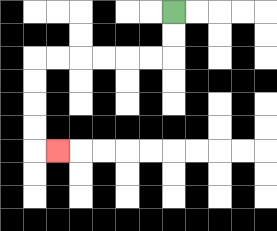{'start': '[7, 0]', 'end': '[2, 6]', 'path_directions': 'D,D,L,L,L,L,L,L,D,D,D,D,R', 'path_coordinates': '[[7, 0], [7, 1], [7, 2], [6, 2], [5, 2], [4, 2], [3, 2], [2, 2], [1, 2], [1, 3], [1, 4], [1, 5], [1, 6], [2, 6]]'}